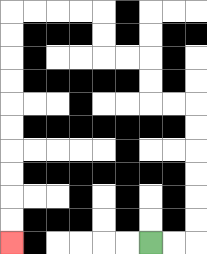{'start': '[6, 10]', 'end': '[0, 10]', 'path_directions': 'R,R,U,U,U,U,U,U,L,L,U,U,L,L,U,U,L,L,L,L,D,D,D,D,D,D,D,D,D,D', 'path_coordinates': '[[6, 10], [7, 10], [8, 10], [8, 9], [8, 8], [8, 7], [8, 6], [8, 5], [8, 4], [7, 4], [6, 4], [6, 3], [6, 2], [5, 2], [4, 2], [4, 1], [4, 0], [3, 0], [2, 0], [1, 0], [0, 0], [0, 1], [0, 2], [0, 3], [0, 4], [0, 5], [0, 6], [0, 7], [0, 8], [0, 9], [0, 10]]'}